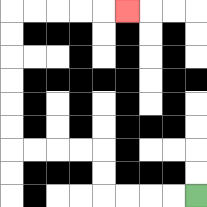{'start': '[8, 8]', 'end': '[5, 0]', 'path_directions': 'L,L,L,L,U,U,L,L,L,L,U,U,U,U,U,U,R,R,R,R,R', 'path_coordinates': '[[8, 8], [7, 8], [6, 8], [5, 8], [4, 8], [4, 7], [4, 6], [3, 6], [2, 6], [1, 6], [0, 6], [0, 5], [0, 4], [0, 3], [0, 2], [0, 1], [0, 0], [1, 0], [2, 0], [3, 0], [4, 0], [5, 0]]'}